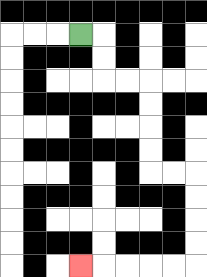{'start': '[3, 1]', 'end': '[3, 11]', 'path_directions': 'R,D,D,R,R,D,D,D,D,R,R,D,D,D,D,L,L,L,L,L', 'path_coordinates': '[[3, 1], [4, 1], [4, 2], [4, 3], [5, 3], [6, 3], [6, 4], [6, 5], [6, 6], [6, 7], [7, 7], [8, 7], [8, 8], [8, 9], [8, 10], [8, 11], [7, 11], [6, 11], [5, 11], [4, 11], [3, 11]]'}